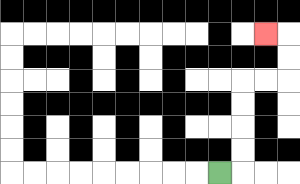{'start': '[9, 7]', 'end': '[11, 1]', 'path_directions': 'R,U,U,U,U,R,R,U,U,L', 'path_coordinates': '[[9, 7], [10, 7], [10, 6], [10, 5], [10, 4], [10, 3], [11, 3], [12, 3], [12, 2], [12, 1], [11, 1]]'}